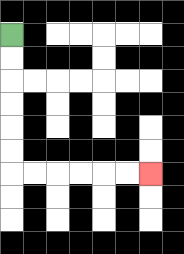{'start': '[0, 1]', 'end': '[6, 7]', 'path_directions': 'D,D,D,D,D,D,R,R,R,R,R,R', 'path_coordinates': '[[0, 1], [0, 2], [0, 3], [0, 4], [0, 5], [0, 6], [0, 7], [1, 7], [2, 7], [3, 7], [4, 7], [5, 7], [6, 7]]'}